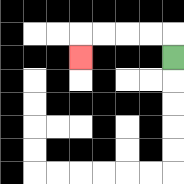{'start': '[7, 2]', 'end': '[3, 2]', 'path_directions': 'U,L,L,L,L,D', 'path_coordinates': '[[7, 2], [7, 1], [6, 1], [5, 1], [4, 1], [3, 1], [3, 2]]'}